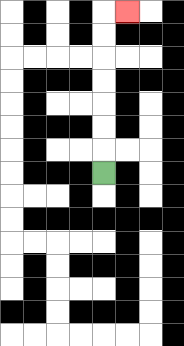{'start': '[4, 7]', 'end': '[5, 0]', 'path_directions': 'U,U,U,U,U,U,U,R', 'path_coordinates': '[[4, 7], [4, 6], [4, 5], [4, 4], [4, 3], [4, 2], [4, 1], [4, 0], [5, 0]]'}